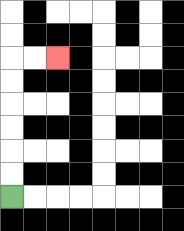{'start': '[0, 8]', 'end': '[2, 2]', 'path_directions': 'U,U,U,U,U,U,R,R', 'path_coordinates': '[[0, 8], [0, 7], [0, 6], [0, 5], [0, 4], [0, 3], [0, 2], [1, 2], [2, 2]]'}